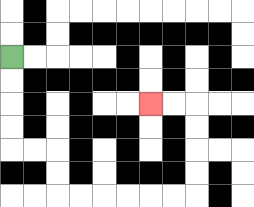{'start': '[0, 2]', 'end': '[6, 4]', 'path_directions': 'D,D,D,D,R,R,D,D,R,R,R,R,R,R,U,U,U,U,L,L', 'path_coordinates': '[[0, 2], [0, 3], [0, 4], [0, 5], [0, 6], [1, 6], [2, 6], [2, 7], [2, 8], [3, 8], [4, 8], [5, 8], [6, 8], [7, 8], [8, 8], [8, 7], [8, 6], [8, 5], [8, 4], [7, 4], [6, 4]]'}